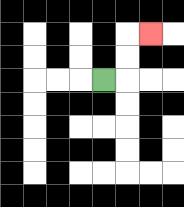{'start': '[4, 3]', 'end': '[6, 1]', 'path_directions': 'R,U,U,R', 'path_coordinates': '[[4, 3], [5, 3], [5, 2], [5, 1], [6, 1]]'}